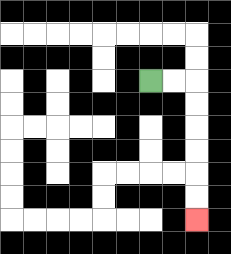{'start': '[6, 3]', 'end': '[8, 9]', 'path_directions': 'R,R,D,D,D,D,D,D', 'path_coordinates': '[[6, 3], [7, 3], [8, 3], [8, 4], [8, 5], [8, 6], [8, 7], [8, 8], [8, 9]]'}